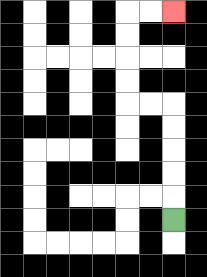{'start': '[7, 9]', 'end': '[7, 0]', 'path_directions': 'U,U,U,U,U,L,L,U,U,U,U,R,R', 'path_coordinates': '[[7, 9], [7, 8], [7, 7], [7, 6], [7, 5], [7, 4], [6, 4], [5, 4], [5, 3], [5, 2], [5, 1], [5, 0], [6, 0], [7, 0]]'}